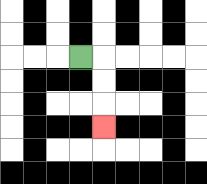{'start': '[3, 2]', 'end': '[4, 5]', 'path_directions': 'R,D,D,D', 'path_coordinates': '[[3, 2], [4, 2], [4, 3], [4, 4], [4, 5]]'}